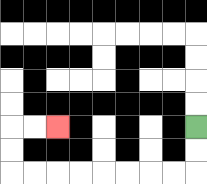{'start': '[8, 5]', 'end': '[2, 5]', 'path_directions': 'D,D,L,L,L,L,L,L,L,L,U,U,R,R', 'path_coordinates': '[[8, 5], [8, 6], [8, 7], [7, 7], [6, 7], [5, 7], [4, 7], [3, 7], [2, 7], [1, 7], [0, 7], [0, 6], [0, 5], [1, 5], [2, 5]]'}